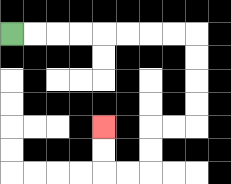{'start': '[0, 1]', 'end': '[4, 5]', 'path_directions': 'R,R,R,R,R,R,R,R,D,D,D,D,L,L,D,D,L,L,U,U', 'path_coordinates': '[[0, 1], [1, 1], [2, 1], [3, 1], [4, 1], [5, 1], [6, 1], [7, 1], [8, 1], [8, 2], [8, 3], [8, 4], [8, 5], [7, 5], [6, 5], [6, 6], [6, 7], [5, 7], [4, 7], [4, 6], [4, 5]]'}